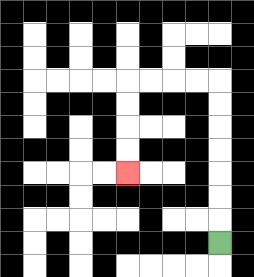{'start': '[9, 10]', 'end': '[5, 7]', 'path_directions': 'U,U,U,U,U,U,U,L,L,L,L,D,D,D,D', 'path_coordinates': '[[9, 10], [9, 9], [9, 8], [9, 7], [9, 6], [9, 5], [9, 4], [9, 3], [8, 3], [7, 3], [6, 3], [5, 3], [5, 4], [5, 5], [5, 6], [5, 7]]'}